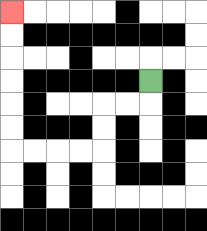{'start': '[6, 3]', 'end': '[0, 0]', 'path_directions': 'D,L,L,D,D,L,L,L,L,U,U,U,U,U,U', 'path_coordinates': '[[6, 3], [6, 4], [5, 4], [4, 4], [4, 5], [4, 6], [3, 6], [2, 6], [1, 6], [0, 6], [0, 5], [0, 4], [0, 3], [0, 2], [0, 1], [0, 0]]'}